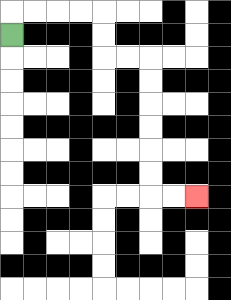{'start': '[0, 1]', 'end': '[8, 8]', 'path_directions': 'U,R,R,R,R,D,D,R,R,D,D,D,D,D,D,R,R', 'path_coordinates': '[[0, 1], [0, 0], [1, 0], [2, 0], [3, 0], [4, 0], [4, 1], [4, 2], [5, 2], [6, 2], [6, 3], [6, 4], [6, 5], [6, 6], [6, 7], [6, 8], [7, 8], [8, 8]]'}